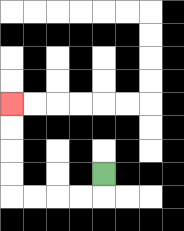{'start': '[4, 7]', 'end': '[0, 4]', 'path_directions': 'D,L,L,L,L,U,U,U,U', 'path_coordinates': '[[4, 7], [4, 8], [3, 8], [2, 8], [1, 8], [0, 8], [0, 7], [0, 6], [0, 5], [0, 4]]'}